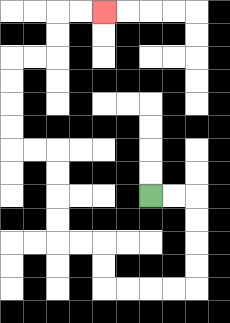{'start': '[6, 8]', 'end': '[4, 0]', 'path_directions': 'R,R,D,D,D,D,L,L,L,L,U,U,L,L,U,U,U,U,L,L,U,U,U,U,R,R,U,U,R,R', 'path_coordinates': '[[6, 8], [7, 8], [8, 8], [8, 9], [8, 10], [8, 11], [8, 12], [7, 12], [6, 12], [5, 12], [4, 12], [4, 11], [4, 10], [3, 10], [2, 10], [2, 9], [2, 8], [2, 7], [2, 6], [1, 6], [0, 6], [0, 5], [0, 4], [0, 3], [0, 2], [1, 2], [2, 2], [2, 1], [2, 0], [3, 0], [4, 0]]'}